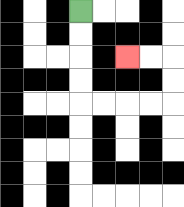{'start': '[3, 0]', 'end': '[5, 2]', 'path_directions': 'D,D,D,D,R,R,R,R,U,U,L,L', 'path_coordinates': '[[3, 0], [3, 1], [3, 2], [3, 3], [3, 4], [4, 4], [5, 4], [6, 4], [7, 4], [7, 3], [7, 2], [6, 2], [5, 2]]'}